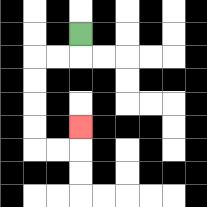{'start': '[3, 1]', 'end': '[3, 5]', 'path_directions': 'D,L,L,D,D,D,D,R,R,U', 'path_coordinates': '[[3, 1], [3, 2], [2, 2], [1, 2], [1, 3], [1, 4], [1, 5], [1, 6], [2, 6], [3, 6], [3, 5]]'}